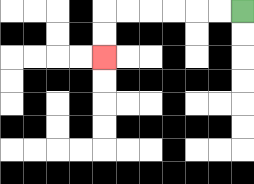{'start': '[10, 0]', 'end': '[4, 2]', 'path_directions': 'L,L,L,L,L,L,D,D', 'path_coordinates': '[[10, 0], [9, 0], [8, 0], [7, 0], [6, 0], [5, 0], [4, 0], [4, 1], [4, 2]]'}